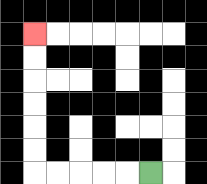{'start': '[6, 7]', 'end': '[1, 1]', 'path_directions': 'L,L,L,L,L,U,U,U,U,U,U', 'path_coordinates': '[[6, 7], [5, 7], [4, 7], [3, 7], [2, 7], [1, 7], [1, 6], [1, 5], [1, 4], [1, 3], [1, 2], [1, 1]]'}